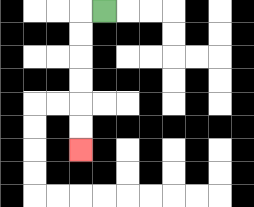{'start': '[4, 0]', 'end': '[3, 6]', 'path_directions': 'L,D,D,D,D,D,D', 'path_coordinates': '[[4, 0], [3, 0], [3, 1], [3, 2], [3, 3], [3, 4], [3, 5], [3, 6]]'}